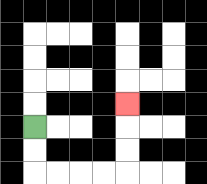{'start': '[1, 5]', 'end': '[5, 4]', 'path_directions': 'D,D,R,R,R,R,U,U,U', 'path_coordinates': '[[1, 5], [1, 6], [1, 7], [2, 7], [3, 7], [4, 7], [5, 7], [5, 6], [5, 5], [5, 4]]'}